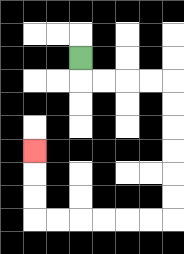{'start': '[3, 2]', 'end': '[1, 6]', 'path_directions': 'D,R,R,R,R,D,D,D,D,D,D,L,L,L,L,L,L,U,U,U', 'path_coordinates': '[[3, 2], [3, 3], [4, 3], [5, 3], [6, 3], [7, 3], [7, 4], [7, 5], [7, 6], [7, 7], [7, 8], [7, 9], [6, 9], [5, 9], [4, 9], [3, 9], [2, 9], [1, 9], [1, 8], [1, 7], [1, 6]]'}